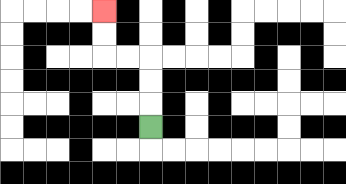{'start': '[6, 5]', 'end': '[4, 0]', 'path_directions': 'U,U,U,L,L,U,U', 'path_coordinates': '[[6, 5], [6, 4], [6, 3], [6, 2], [5, 2], [4, 2], [4, 1], [4, 0]]'}